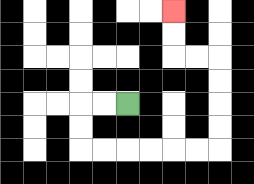{'start': '[5, 4]', 'end': '[7, 0]', 'path_directions': 'L,L,D,D,R,R,R,R,R,R,U,U,U,U,L,L,U,U', 'path_coordinates': '[[5, 4], [4, 4], [3, 4], [3, 5], [3, 6], [4, 6], [5, 6], [6, 6], [7, 6], [8, 6], [9, 6], [9, 5], [9, 4], [9, 3], [9, 2], [8, 2], [7, 2], [7, 1], [7, 0]]'}